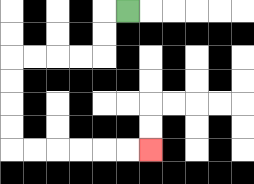{'start': '[5, 0]', 'end': '[6, 6]', 'path_directions': 'L,D,D,L,L,L,L,D,D,D,D,R,R,R,R,R,R', 'path_coordinates': '[[5, 0], [4, 0], [4, 1], [4, 2], [3, 2], [2, 2], [1, 2], [0, 2], [0, 3], [0, 4], [0, 5], [0, 6], [1, 6], [2, 6], [3, 6], [4, 6], [5, 6], [6, 6]]'}